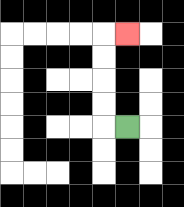{'start': '[5, 5]', 'end': '[5, 1]', 'path_directions': 'L,U,U,U,U,R', 'path_coordinates': '[[5, 5], [4, 5], [4, 4], [4, 3], [4, 2], [4, 1], [5, 1]]'}